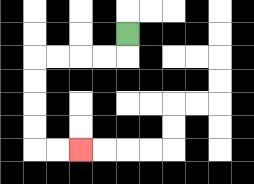{'start': '[5, 1]', 'end': '[3, 6]', 'path_directions': 'D,L,L,L,L,D,D,D,D,R,R', 'path_coordinates': '[[5, 1], [5, 2], [4, 2], [3, 2], [2, 2], [1, 2], [1, 3], [1, 4], [1, 5], [1, 6], [2, 6], [3, 6]]'}